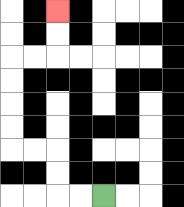{'start': '[4, 8]', 'end': '[2, 0]', 'path_directions': 'L,L,U,U,L,L,U,U,U,U,R,R,U,U', 'path_coordinates': '[[4, 8], [3, 8], [2, 8], [2, 7], [2, 6], [1, 6], [0, 6], [0, 5], [0, 4], [0, 3], [0, 2], [1, 2], [2, 2], [2, 1], [2, 0]]'}